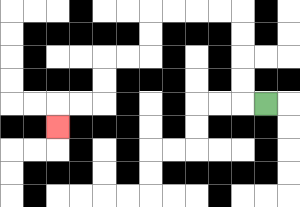{'start': '[11, 4]', 'end': '[2, 5]', 'path_directions': 'L,U,U,U,U,L,L,L,L,D,D,L,L,D,D,L,L,D', 'path_coordinates': '[[11, 4], [10, 4], [10, 3], [10, 2], [10, 1], [10, 0], [9, 0], [8, 0], [7, 0], [6, 0], [6, 1], [6, 2], [5, 2], [4, 2], [4, 3], [4, 4], [3, 4], [2, 4], [2, 5]]'}